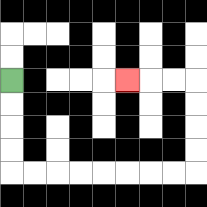{'start': '[0, 3]', 'end': '[5, 3]', 'path_directions': 'D,D,D,D,R,R,R,R,R,R,R,R,U,U,U,U,L,L,L', 'path_coordinates': '[[0, 3], [0, 4], [0, 5], [0, 6], [0, 7], [1, 7], [2, 7], [3, 7], [4, 7], [5, 7], [6, 7], [7, 7], [8, 7], [8, 6], [8, 5], [8, 4], [8, 3], [7, 3], [6, 3], [5, 3]]'}